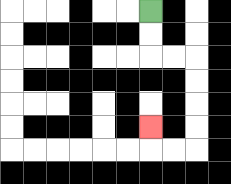{'start': '[6, 0]', 'end': '[6, 5]', 'path_directions': 'D,D,R,R,D,D,D,D,L,L,U', 'path_coordinates': '[[6, 0], [6, 1], [6, 2], [7, 2], [8, 2], [8, 3], [8, 4], [8, 5], [8, 6], [7, 6], [6, 6], [6, 5]]'}